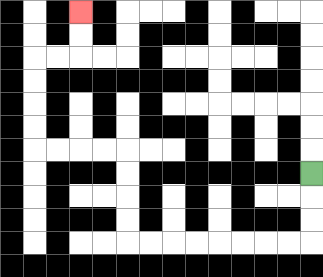{'start': '[13, 7]', 'end': '[3, 0]', 'path_directions': 'D,D,D,L,L,L,L,L,L,L,L,U,U,U,U,L,L,L,L,U,U,U,U,R,R,U,U', 'path_coordinates': '[[13, 7], [13, 8], [13, 9], [13, 10], [12, 10], [11, 10], [10, 10], [9, 10], [8, 10], [7, 10], [6, 10], [5, 10], [5, 9], [5, 8], [5, 7], [5, 6], [4, 6], [3, 6], [2, 6], [1, 6], [1, 5], [1, 4], [1, 3], [1, 2], [2, 2], [3, 2], [3, 1], [3, 0]]'}